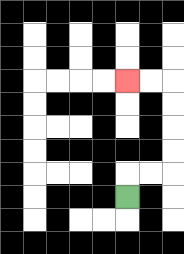{'start': '[5, 8]', 'end': '[5, 3]', 'path_directions': 'U,R,R,U,U,U,U,L,L', 'path_coordinates': '[[5, 8], [5, 7], [6, 7], [7, 7], [7, 6], [7, 5], [7, 4], [7, 3], [6, 3], [5, 3]]'}